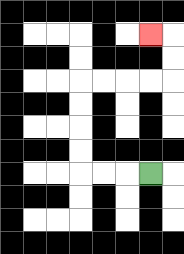{'start': '[6, 7]', 'end': '[6, 1]', 'path_directions': 'L,L,L,U,U,U,U,R,R,R,R,U,U,L', 'path_coordinates': '[[6, 7], [5, 7], [4, 7], [3, 7], [3, 6], [3, 5], [3, 4], [3, 3], [4, 3], [5, 3], [6, 3], [7, 3], [7, 2], [7, 1], [6, 1]]'}